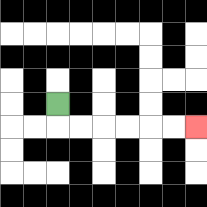{'start': '[2, 4]', 'end': '[8, 5]', 'path_directions': 'D,R,R,R,R,R,R', 'path_coordinates': '[[2, 4], [2, 5], [3, 5], [4, 5], [5, 5], [6, 5], [7, 5], [8, 5]]'}